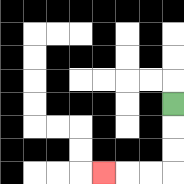{'start': '[7, 4]', 'end': '[4, 7]', 'path_directions': 'D,D,D,L,L,L', 'path_coordinates': '[[7, 4], [7, 5], [7, 6], [7, 7], [6, 7], [5, 7], [4, 7]]'}